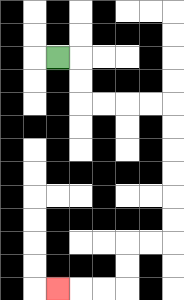{'start': '[2, 2]', 'end': '[2, 12]', 'path_directions': 'R,D,D,R,R,R,R,D,D,D,D,D,D,L,L,D,D,L,L,L', 'path_coordinates': '[[2, 2], [3, 2], [3, 3], [3, 4], [4, 4], [5, 4], [6, 4], [7, 4], [7, 5], [7, 6], [7, 7], [7, 8], [7, 9], [7, 10], [6, 10], [5, 10], [5, 11], [5, 12], [4, 12], [3, 12], [2, 12]]'}